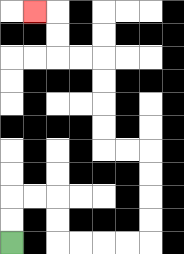{'start': '[0, 10]', 'end': '[1, 0]', 'path_directions': 'U,U,R,R,D,D,R,R,R,R,U,U,U,U,L,L,U,U,U,U,L,L,U,U,L', 'path_coordinates': '[[0, 10], [0, 9], [0, 8], [1, 8], [2, 8], [2, 9], [2, 10], [3, 10], [4, 10], [5, 10], [6, 10], [6, 9], [6, 8], [6, 7], [6, 6], [5, 6], [4, 6], [4, 5], [4, 4], [4, 3], [4, 2], [3, 2], [2, 2], [2, 1], [2, 0], [1, 0]]'}